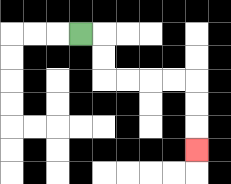{'start': '[3, 1]', 'end': '[8, 6]', 'path_directions': 'R,D,D,R,R,R,R,D,D,D', 'path_coordinates': '[[3, 1], [4, 1], [4, 2], [4, 3], [5, 3], [6, 3], [7, 3], [8, 3], [8, 4], [8, 5], [8, 6]]'}